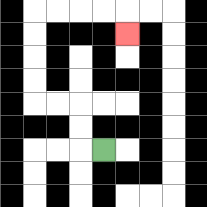{'start': '[4, 6]', 'end': '[5, 1]', 'path_directions': 'L,U,U,L,L,U,U,U,U,R,R,R,R,D', 'path_coordinates': '[[4, 6], [3, 6], [3, 5], [3, 4], [2, 4], [1, 4], [1, 3], [1, 2], [1, 1], [1, 0], [2, 0], [3, 0], [4, 0], [5, 0], [5, 1]]'}